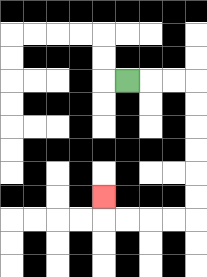{'start': '[5, 3]', 'end': '[4, 8]', 'path_directions': 'R,R,R,D,D,D,D,D,D,L,L,L,L,U', 'path_coordinates': '[[5, 3], [6, 3], [7, 3], [8, 3], [8, 4], [8, 5], [8, 6], [8, 7], [8, 8], [8, 9], [7, 9], [6, 9], [5, 9], [4, 9], [4, 8]]'}